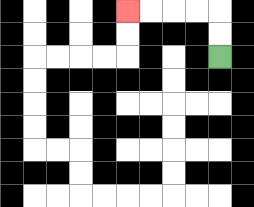{'start': '[9, 2]', 'end': '[5, 0]', 'path_directions': 'U,U,L,L,L,L', 'path_coordinates': '[[9, 2], [9, 1], [9, 0], [8, 0], [7, 0], [6, 0], [5, 0]]'}